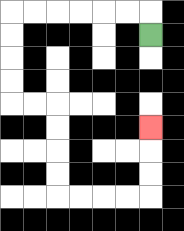{'start': '[6, 1]', 'end': '[6, 5]', 'path_directions': 'U,L,L,L,L,L,L,D,D,D,D,R,R,D,D,D,D,R,R,R,R,U,U,U', 'path_coordinates': '[[6, 1], [6, 0], [5, 0], [4, 0], [3, 0], [2, 0], [1, 0], [0, 0], [0, 1], [0, 2], [0, 3], [0, 4], [1, 4], [2, 4], [2, 5], [2, 6], [2, 7], [2, 8], [3, 8], [4, 8], [5, 8], [6, 8], [6, 7], [6, 6], [6, 5]]'}